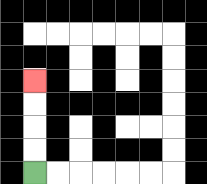{'start': '[1, 7]', 'end': '[1, 3]', 'path_directions': 'U,U,U,U', 'path_coordinates': '[[1, 7], [1, 6], [1, 5], [1, 4], [1, 3]]'}